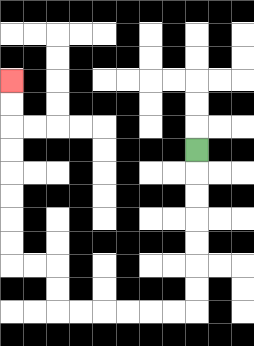{'start': '[8, 6]', 'end': '[0, 3]', 'path_directions': 'D,D,D,D,D,D,D,L,L,L,L,L,L,U,U,L,L,U,U,U,U,U,U,U,U', 'path_coordinates': '[[8, 6], [8, 7], [8, 8], [8, 9], [8, 10], [8, 11], [8, 12], [8, 13], [7, 13], [6, 13], [5, 13], [4, 13], [3, 13], [2, 13], [2, 12], [2, 11], [1, 11], [0, 11], [0, 10], [0, 9], [0, 8], [0, 7], [0, 6], [0, 5], [0, 4], [0, 3]]'}